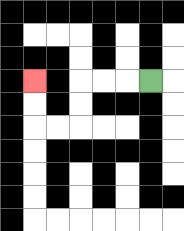{'start': '[6, 3]', 'end': '[1, 3]', 'path_directions': 'L,L,L,D,D,L,L,U,U', 'path_coordinates': '[[6, 3], [5, 3], [4, 3], [3, 3], [3, 4], [3, 5], [2, 5], [1, 5], [1, 4], [1, 3]]'}